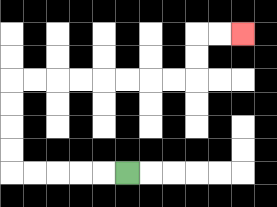{'start': '[5, 7]', 'end': '[10, 1]', 'path_directions': 'L,L,L,L,L,U,U,U,U,R,R,R,R,R,R,R,R,U,U,R,R', 'path_coordinates': '[[5, 7], [4, 7], [3, 7], [2, 7], [1, 7], [0, 7], [0, 6], [0, 5], [0, 4], [0, 3], [1, 3], [2, 3], [3, 3], [4, 3], [5, 3], [6, 3], [7, 3], [8, 3], [8, 2], [8, 1], [9, 1], [10, 1]]'}